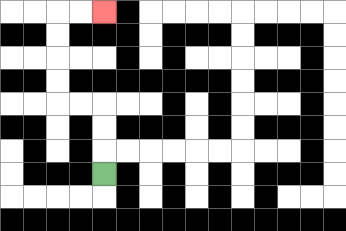{'start': '[4, 7]', 'end': '[4, 0]', 'path_directions': 'U,U,U,L,L,U,U,U,U,R,R', 'path_coordinates': '[[4, 7], [4, 6], [4, 5], [4, 4], [3, 4], [2, 4], [2, 3], [2, 2], [2, 1], [2, 0], [3, 0], [4, 0]]'}